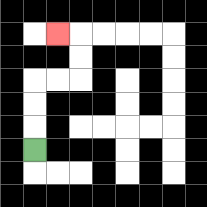{'start': '[1, 6]', 'end': '[2, 1]', 'path_directions': 'U,U,U,R,R,U,U,L', 'path_coordinates': '[[1, 6], [1, 5], [1, 4], [1, 3], [2, 3], [3, 3], [3, 2], [3, 1], [2, 1]]'}